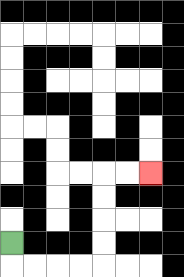{'start': '[0, 10]', 'end': '[6, 7]', 'path_directions': 'D,R,R,R,R,U,U,U,U,R,R', 'path_coordinates': '[[0, 10], [0, 11], [1, 11], [2, 11], [3, 11], [4, 11], [4, 10], [4, 9], [4, 8], [4, 7], [5, 7], [6, 7]]'}